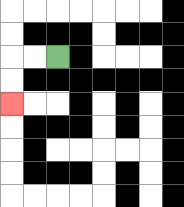{'start': '[2, 2]', 'end': '[0, 4]', 'path_directions': 'L,L,D,D', 'path_coordinates': '[[2, 2], [1, 2], [0, 2], [0, 3], [0, 4]]'}